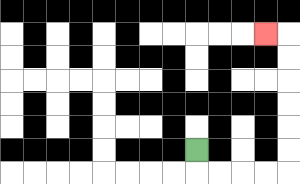{'start': '[8, 6]', 'end': '[11, 1]', 'path_directions': 'D,R,R,R,R,U,U,U,U,U,U,L', 'path_coordinates': '[[8, 6], [8, 7], [9, 7], [10, 7], [11, 7], [12, 7], [12, 6], [12, 5], [12, 4], [12, 3], [12, 2], [12, 1], [11, 1]]'}